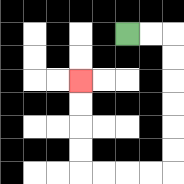{'start': '[5, 1]', 'end': '[3, 3]', 'path_directions': 'R,R,D,D,D,D,D,D,L,L,L,L,U,U,U,U', 'path_coordinates': '[[5, 1], [6, 1], [7, 1], [7, 2], [7, 3], [7, 4], [7, 5], [7, 6], [7, 7], [6, 7], [5, 7], [4, 7], [3, 7], [3, 6], [3, 5], [3, 4], [3, 3]]'}